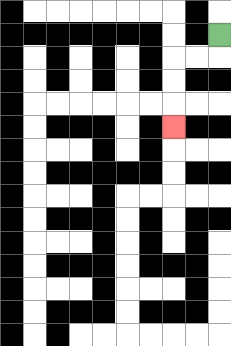{'start': '[9, 1]', 'end': '[7, 5]', 'path_directions': 'D,L,L,D,D,D', 'path_coordinates': '[[9, 1], [9, 2], [8, 2], [7, 2], [7, 3], [7, 4], [7, 5]]'}